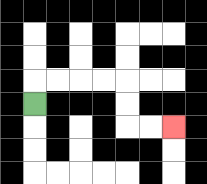{'start': '[1, 4]', 'end': '[7, 5]', 'path_directions': 'U,R,R,R,R,D,D,R,R', 'path_coordinates': '[[1, 4], [1, 3], [2, 3], [3, 3], [4, 3], [5, 3], [5, 4], [5, 5], [6, 5], [7, 5]]'}